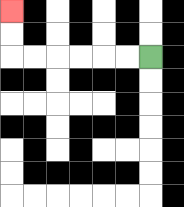{'start': '[6, 2]', 'end': '[0, 0]', 'path_directions': 'L,L,L,L,L,L,U,U', 'path_coordinates': '[[6, 2], [5, 2], [4, 2], [3, 2], [2, 2], [1, 2], [0, 2], [0, 1], [0, 0]]'}